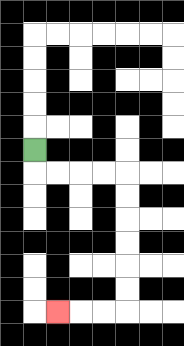{'start': '[1, 6]', 'end': '[2, 13]', 'path_directions': 'D,R,R,R,R,D,D,D,D,D,D,L,L,L', 'path_coordinates': '[[1, 6], [1, 7], [2, 7], [3, 7], [4, 7], [5, 7], [5, 8], [5, 9], [5, 10], [5, 11], [5, 12], [5, 13], [4, 13], [3, 13], [2, 13]]'}